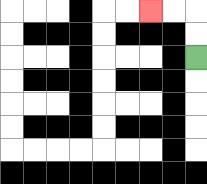{'start': '[8, 2]', 'end': '[6, 0]', 'path_directions': 'U,U,L,L', 'path_coordinates': '[[8, 2], [8, 1], [8, 0], [7, 0], [6, 0]]'}